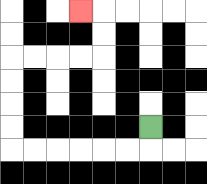{'start': '[6, 5]', 'end': '[3, 0]', 'path_directions': 'D,L,L,L,L,L,L,U,U,U,U,R,R,R,R,U,U,L', 'path_coordinates': '[[6, 5], [6, 6], [5, 6], [4, 6], [3, 6], [2, 6], [1, 6], [0, 6], [0, 5], [0, 4], [0, 3], [0, 2], [1, 2], [2, 2], [3, 2], [4, 2], [4, 1], [4, 0], [3, 0]]'}